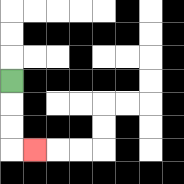{'start': '[0, 3]', 'end': '[1, 6]', 'path_directions': 'D,D,D,R', 'path_coordinates': '[[0, 3], [0, 4], [0, 5], [0, 6], [1, 6]]'}